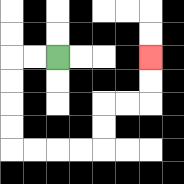{'start': '[2, 2]', 'end': '[6, 2]', 'path_directions': 'L,L,D,D,D,D,R,R,R,R,U,U,R,R,U,U', 'path_coordinates': '[[2, 2], [1, 2], [0, 2], [0, 3], [0, 4], [0, 5], [0, 6], [1, 6], [2, 6], [3, 6], [4, 6], [4, 5], [4, 4], [5, 4], [6, 4], [6, 3], [6, 2]]'}